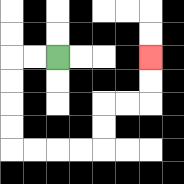{'start': '[2, 2]', 'end': '[6, 2]', 'path_directions': 'L,L,D,D,D,D,R,R,R,R,U,U,R,R,U,U', 'path_coordinates': '[[2, 2], [1, 2], [0, 2], [0, 3], [0, 4], [0, 5], [0, 6], [1, 6], [2, 6], [3, 6], [4, 6], [4, 5], [4, 4], [5, 4], [6, 4], [6, 3], [6, 2]]'}